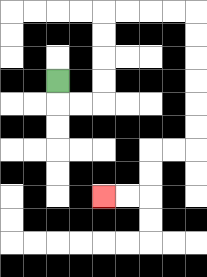{'start': '[2, 3]', 'end': '[4, 8]', 'path_directions': 'D,R,R,U,U,U,U,R,R,R,R,D,D,D,D,D,D,L,L,D,D,L,L', 'path_coordinates': '[[2, 3], [2, 4], [3, 4], [4, 4], [4, 3], [4, 2], [4, 1], [4, 0], [5, 0], [6, 0], [7, 0], [8, 0], [8, 1], [8, 2], [8, 3], [8, 4], [8, 5], [8, 6], [7, 6], [6, 6], [6, 7], [6, 8], [5, 8], [4, 8]]'}